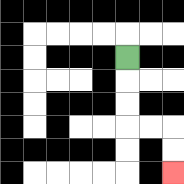{'start': '[5, 2]', 'end': '[7, 7]', 'path_directions': 'D,D,D,R,R,D,D', 'path_coordinates': '[[5, 2], [5, 3], [5, 4], [5, 5], [6, 5], [7, 5], [7, 6], [7, 7]]'}